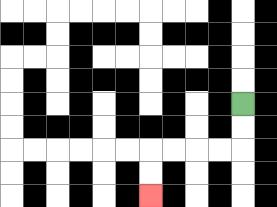{'start': '[10, 4]', 'end': '[6, 8]', 'path_directions': 'D,D,L,L,L,L,D,D', 'path_coordinates': '[[10, 4], [10, 5], [10, 6], [9, 6], [8, 6], [7, 6], [6, 6], [6, 7], [6, 8]]'}